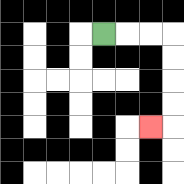{'start': '[4, 1]', 'end': '[6, 5]', 'path_directions': 'R,R,R,D,D,D,D,L', 'path_coordinates': '[[4, 1], [5, 1], [6, 1], [7, 1], [7, 2], [7, 3], [7, 4], [7, 5], [6, 5]]'}